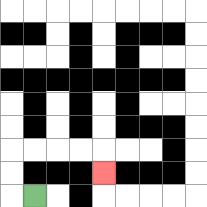{'start': '[1, 8]', 'end': '[4, 7]', 'path_directions': 'L,U,U,R,R,R,R,D', 'path_coordinates': '[[1, 8], [0, 8], [0, 7], [0, 6], [1, 6], [2, 6], [3, 6], [4, 6], [4, 7]]'}